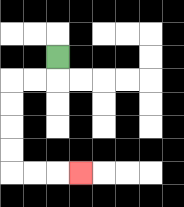{'start': '[2, 2]', 'end': '[3, 7]', 'path_directions': 'D,L,L,D,D,D,D,R,R,R', 'path_coordinates': '[[2, 2], [2, 3], [1, 3], [0, 3], [0, 4], [0, 5], [0, 6], [0, 7], [1, 7], [2, 7], [3, 7]]'}